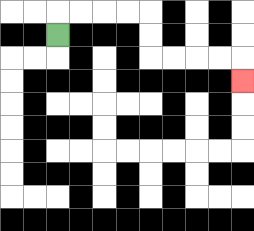{'start': '[2, 1]', 'end': '[10, 3]', 'path_directions': 'U,R,R,R,R,D,D,R,R,R,R,D', 'path_coordinates': '[[2, 1], [2, 0], [3, 0], [4, 0], [5, 0], [6, 0], [6, 1], [6, 2], [7, 2], [8, 2], [9, 2], [10, 2], [10, 3]]'}